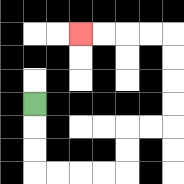{'start': '[1, 4]', 'end': '[3, 1]', 'path_directions': 'D,D,D,R,R,R,R,U,U,R,R,U,U,U,U,L,L,L,L', 'path_coordinates': '[[1, 4], [1, 5], [1, 6], [1, 7], [2, 7], [3, 7], [4, 7], [5, 7], [5, 6], [5, 5], [6, 5], [7, 5], [7, 4], [7, 3], [7, 2], [7, 1], [6, 1], [5, 1], [4, 1], [3, 1]]'}